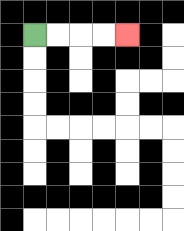{'start': '[1, 1]', 'end': '[5, 1]', 'path_directions': 'R,R,R,R', 'path_coordinates': '[[1, 1], [2, 1], [3, 1], [4, 1], [5, 1]]'}